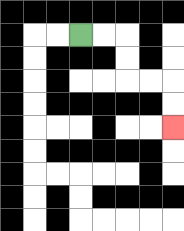{'start': '[3, 1]', 'end': '[7, 5]', 'path_directions': 'R,R,D,D,R,R,D,D', 'path_coordinates': '[[3, 1], [4, 1], [5, 1], [5, 2], [5, 3], [6, 3], [7, 3], [7, 4], [7, 5]]'}